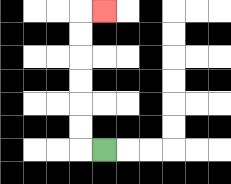{'start': '[4, 6]', 'end': '[4, 0]', 'path_directions': 'L,U,U,U,U,U,U,R', 'path_coordinates': '[[4, 6], [3, 6], [3, 5], [3, 4], [3, 3], [3, 2], [3, 1], [3, 0], [4, 0]]'}